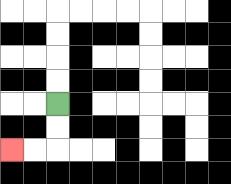{'start': '[2, 4]', 'end': '[0, 6]', 'path_directions': 'D,D,L,L', 'path_coordinates': '[[2, 4], [2, 5], [2, 6], [1, 6], [0, 6]]'}